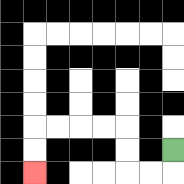{'start': '[7, 6]', 'end': '[1, 7]', 'path_directions': 'D,L,L,U,U,L,L,L,L,D,D', 'path_coordinates': '[[7, 6], [7, 7], [6, 7], [5, 7], [5, 6], [5, 5], [4, 5], [3, 5], [2, 5], [1, 5], [1, 6], [1, 7]]'}